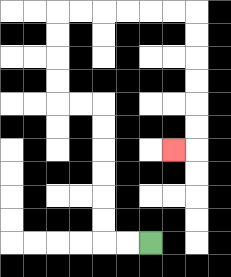{'start': '[6, 10]', 'end': '[7, 6]', 'path_directions': 'L,L,U,U,U,U,U,U,L,L,U,U,U,U,R,R,R,R,R,R,D,D,D,D,D,D,L', 'path_coordinates': '[[6, 10], [5, 10], [4, 10], [4, 9], [4, 8], [4, 7], [4, 6], [4, 5], [4, 4], [3, 4], [2, 4], [2, 3], [2, 2], [2, 1], [2, 0], [3, 0], [4, 0], [5, 0], [6, 0], [7, 0], [8, 0], [8, 1], [8, 2], [8, 3], [8, 4], [8, 5], [8, 6], [7, 6]]'}